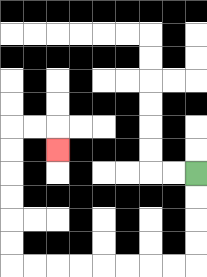{'start': '[8, 7]', 'end': '[2, 6]', 'path_directions': 'D,D,D,D,L,L,L,L,L,L,L,L,U,U,U,U,U,U,R,R,D', 'path_coordinates': '[[8, 7], [8, 8], [8, 9], [8, 10], [8, 11], [7, 11], [6, 11], [5, 11], [4, 11], [3, 11], [2, 11], [1, 11], [0, 11], [0, 10], [0, 9], [0, 8], [0, 7], [0, 6], [0, 5], [1, 5], [2, 5], [2, 6]]'}